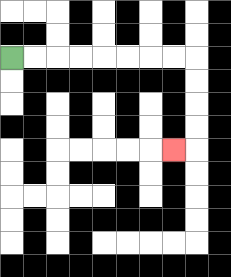{'start': '[0, 2]', 'end': '[7, 6]', 'path_directions': 'R,R,R,R,R,R,R,R,D,D,D,D,L', 'path_coordinates': '[[0, 2], [1, 2], [2, 2], [3, 2], [4, 2], [5, 2], [6, 2], [7, 2], [8, 2], [8, 3], [8, 4], [8, 5], [8, 6], [7, 6]]'}